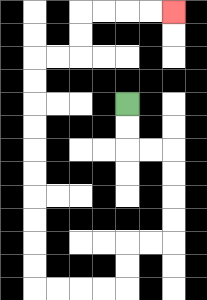{'start': '[5, 4]', 'end': '[7, 0]', 'path_directions': 'D,D,R,R,D,D,D,D,L,L,D,D,L,L,L,L,U,U,U,U,U,U,U,U,U,U,R,R,U,U,R,R,R,R', 'path_coordinates': '[[5, 4], [5, 5], [5, 6], [6, 6], [7, 6], [7, 7], [7, 8], [7, 9], [7, 10], [6, 10], [5, 10], [5, 11], [5, 12], [4, 12], [3, 12], [2, 12], [1, 12], [1, 11], [1, 10], [1, 9], [1, 8], [1, 7], [1, 6], [1, 5], [1, 4], [1, 3], [1, 2], [2, 2], [3, 2], [3, 1], [3, 0], [4, 0], [5, 0], [6, 0], [7, 0]]'}